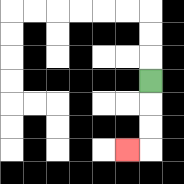{'start': '[6, 3]', 'end': '[5, 6]', 'path_directions': 'D,D,D,L', 'path_coordinates': '[[6, 3], [6, 4], [6, 5], [6, 6], [5, 6]]'}